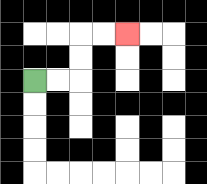{'start': '[1, 3]', 'end': '[5, 1]', 'path_directions': 'R,R,U,U,R,R', 'path_coordinates': '[[1, 3], [2, 3], [3, 3], [3, 2], [3, 1], [4, 1], [5, 1]]'}